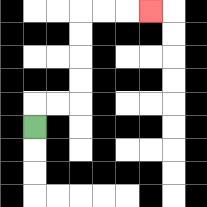{'start': '[1, 5]', 'end': '[6, 0]', 'path_directions': 'U,R,R,U,U,U,U,R,R,R', 'path_coordinates': '[[1, 5], [1, 4], [2, 4], [3, 4], [3, 3], [3, 2], [3, 1], [3, 0], [4, 0], [5, 0], [6, 0]]'}